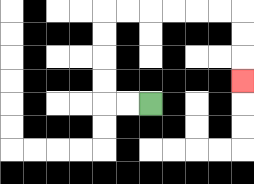{'start': '[6, 4]', 'end': '[10, 3]', 'path_directions': 'L,L,U,U,U,U,R,R,R,R,R,R,D,D,D', 'path_coordinates': '[[6, 4], [5, 4], [4, 4], [4, 3], [4, 2], [4, 1], [4, 0], [5, 0], [6, 0], [7, 0], [8, 0], [9, 0], [10, 0], [10, 1], [10, 2], [10, 3]]'}